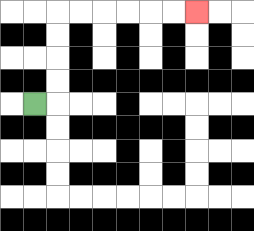{'start': '[1, 4]', 'end': '[8, 0]', 'path_directions': 'R,U,U,U,U,R,R,R,R,R,R', 'path_coordinates': '[[1, 4], [2, 4], [2, 3], [2, 2], [2, 1], [2, 0], [3, 0], [4, 0], [5, 0], [6, 0], [7, 0], [8, 0]]'}